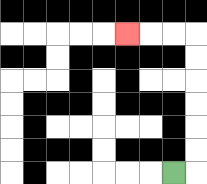{'start': '[7, 7]', 'end': '[5, 1]', 'path_directions': 'R,U,U,U,U,U,U,L,L,L', 'path_coordinates': '[[7, 7], [8, 7], [8, 6], [8, 5], [8, 4], [8, 3], [8, 2], [8, 1], [7, 1], [6, 1], [5, 1]]'}